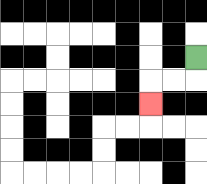{'start': '[8, 2]', 'end': '[6, 4]', 'path_directions': 'D,L,L,D', 'path_coordinates': '[[8, 2], [8, 3], [7, 3], [6, 3], [6, 4]]'}